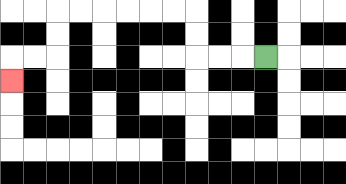{'start': '[11, 2]', 'end': '[0, 3]', 'path_directions': 'L,L,L,U,U,L,L,L,L,L,L,D,D,L,L,D', 'path_coordinates': '[[11, 2], [10, 2], [9, 2], [8, 2], [8, 1], [8, 0], [7, 0], [6, 0], [5, 0], [4, 0], [3, 0], [2, 0], [2, 1], [2, 2], [1, 2], [0, 2], [0, 3]]'}